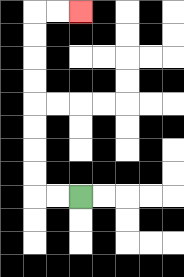{'start': '[3, 8]', 'end': '[3, 0]', 'path_directions': 'L,L,U,U,U,U,U,U,U,U,R,R', 'path_coordinates': '[[3, 8], [2, 8], [1, 8], [1, 7], [1, 6], [1, 5], [1, 4], [1, 3], [1, 2], [1, 1], [1, 0], [2, 0], [3, 0]]'}